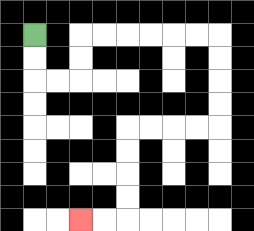{'start': '[1, 1]', 'end': '[3, 9]', 'path_directions': 'D,D,R,R,U,U,R,R,R,R,R,R,D,D,D,D,L,L,L,L,D,D,D,D,L,L', 'path_coordinates': '[[1, 1], [1, 2], [1, 3], [2, 3], [3, 3], [3, 2], [3, 1], [4, 1], [5, 1], [6, 1], [7, 1], [8, 1], [9, 1], [9, 2], [9, 3], [9, 4], [9, 5], [8, 5], [7, 5], [6, 5], [5, 5], [5, 6], [5, 7], [5, 8], [5, 9], [4, 9], [3, 9]]'}